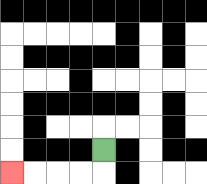{'start': '[4, 6]', 'end': '[0, 7]', 'path_directions': 'D,L,L,L,L', 'path_coordinates': '[[4, 6], [4, 7], [3, 7], [2, 7], [1, 7], [0, 7]]'}